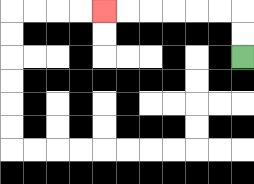{'start': '[10, 2]', 'end': '[4, 0]', 'path_directions': 'U,U,L,L,L,L,L,L', 'path_coordinates': '[[10, 2], [10, 1], [10, 0], [9, 0], [8, 0], [7, 0], [6, 0], [5, 0], [4, 0]]'}